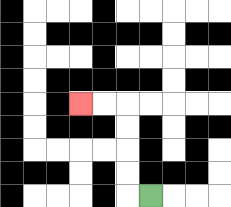{'start': '[6, 8]', 'end': '[3, 4]', 'path_directions': 'L,U,U,U,U,L,L', 'path_coordinates': '[[6, 8], [5, 8], [5, 7], [5, 6], [5, 5], [5, 4], [4, 4], [3, 4]]'}